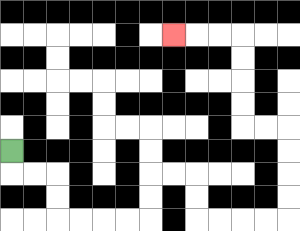{'start': '[0, 6]', 'end': '[7, 1]', 'path_directions': 'D,R,R,D,D,R,R,R,R,U,U,R,R,D,D,R,R,R,R,U,U,U,U,L,L,U,U,U,U,L,L,L', 'path_coordinates': '[[0, 6], [0, 7], [1, 7], [2, 7], [2, 8], [2, 9], [3, 9], [4, 9], [5, 9], [6, 9], [6, 8], [6, 7], [7, 7], [8, 7], [8, 8], [8, 9], [9, 9], [10, 9], [11, 9], [12, 9], [12, 8], [12, 7], [12, 6], [12, 5], [11, 5], [10, 5], [10, 4], [10, 3], [10, 2], [10, 1], [9, 1], [8, 1], [7, 1]]'}